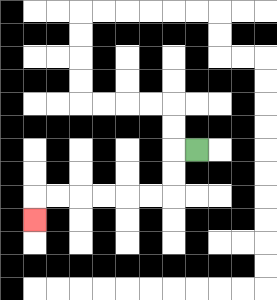{'start': '[8, 6]', 'end': '[1, 9]', 'path_directions': 'L,D,D,L,L,L,L,L,L,D', 'path_coordinates': '[[8, 6], [7, 6], [7, 7], [7, 8], [6, 8], [5, 8], [4, 8], [3, 8], [2, 8], [1, 8], [1, 9]]'}